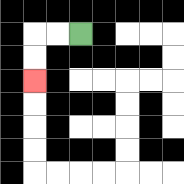{'start': '[3, 1]', 'end': '[1, 3]', 'path_directions': 'L,L,D,D', 'path_coordinates': '[[3, 1], [2, 1], [1, 1], [1, 2], [1, 3]]'}